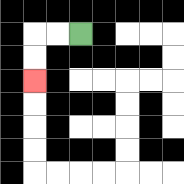{'start': '[3, 1]', 'end': '[1, 3]', 'path_directions': 'L,L,D,D', 'path_coordinates': '[[3, 1], [2, 1], [1, 1], [1, 2], [1, 3]]'}